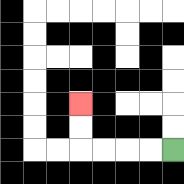{'start': '[7, 6]', 'end': '[3, 4]', 'path_directions': 'L,L,L,L,U,U', 'path_coordinates': '[[7, 6], [6, 6], [5, 6], [4, 6], [3, 6], [3, 5], [3, 4]]'}